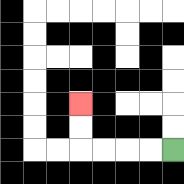{'start': '[7, 6]', 'end': '[3, 4]', 'path_directions': 'L,L,L,L,U,U', 'path_coordinates': '[[7, 6], [6, 6], [5, 6], [4, 6], [3, 6], [3, 5], [3, 4]]'}